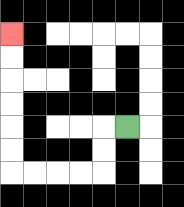{'start': '[5, 5]', 'end': '[0, 1]', 'path_directions': 'L,D,D,L,L,L,L,U,U,U,U,U,U', 'path_coordinates': '[[5, 5], [4, 5], [4, 6], [4, 7], [3, 7], [2, 7], [1, 7], [0, 7], [0, 6], [0, 5], [0, 4], [0, 3], [0, 2], [0, 1]]'}